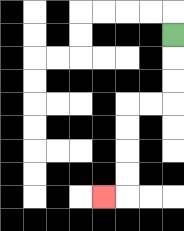{'start': '[7, 1]', 'end': '[4, 8]', 'path_directions': 'D,D,D,L,L,D,D,D,D,L', 'path_coordinates': '[[7, 1], [7, 2], [7, 3], [7, 4], [6, 4], [5, 4], [5, 5], [5, 6], [5, 7], [5, 8], [4, 8]]'}